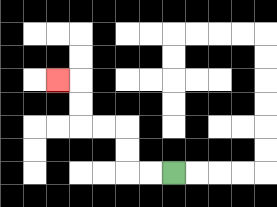{'start': '[7, 7]', 'end': '[2, 3]', 'path_directions': 'L,L,U,U,L,L,U,U,L', 'path_coordinates': '[[7, 7], [6, 7], [5, 7], [5, 6], [5, 5], [4, 5], [3, 5], [3, 4], [3, 3], [2, 3]]'}